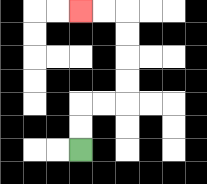{'start': '[3, 6]', 'end': '[3, 0]', 'path_directions': 'U,U,R,R,U,U,U,U,L,L', 'path_coordinates': '[[3, 6], [3, 5], [3, 4], [4, 4], [5, 4], [5, 3], [5, 2], [5, 1], [5, 0], [4, 0], [3, 0]]'}